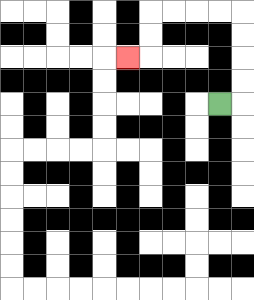{'start': '[9, 4]', 'end': '[5, 2]', 'path_directions': 'R,U,U,U,U,L,L,L,L,D,D,L', 'path_coordinates': '[[9, 4], [10, 4], [10, 3], [10, 2], [10, 1], [10, 0], [9, 0], [8, 0], [7, 0], [6, 0], [6, 1], [6, 2], [5, 2]]'}